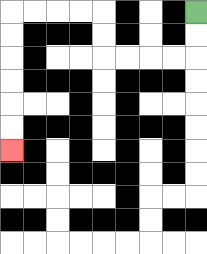{'start': '[8, 0]', 'end': '[0, 6]', 'path_directions': 'D,D,L,L,L,L,U,U,L,L,L,L,D,D,D,D,D,D', 'path_coordinates': '[[8, 0], [8, 1], [8, 2], [7, 2], [6, 2], [5, 2], [4, 2], [4, 1], [4, 0], [3, 0], [2, 0], [1, 0], [0, 0], [0, 1], [0, 2], [0, 3], [0, 4], [0, 5], [0, 6]]'}